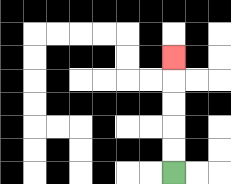{'start': '[7, 7]', 'end': '[7, 2]', 'path_directions': 'U,U,U,U,U', 'path_coordinates': '[[7, 7], [7, 6], [7, 5], [7, 4], [7, 3], [7, 2]]'}